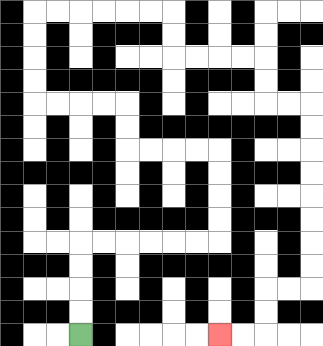{'start': '[3, 14]', 'end': '[9, 14]', 'path_directions': 'U,U,U,U,R,R,R,R,R,R,U,U,U,U,L,L,L,L,U,U,L,L,L,L,U,U,U,U,R,R,R,R,R,R,D,D,R,R,R,R,D,D,R,R,D,D,D,D,D,D,D,D,L,L,D,D,L,L', 'path_coordinates': '[[3, 14], [3, 13], [3, 12], [3, 11], [3, 10], [4, 10], [5, 10], [6, 10], [7, 10], [8, 10], [9, 10], [9, 9], [9, 8], [9, 7], [9, 6], [8, 6], [7, 6], [6, 6], [5, 6], [5, 5], [5, 4], [4, 4], [3, 4], [2, 4], [1, 4], [1, 3], [1, 2], [1, 1], [1, 0], [2, 0], [3, 0], [4, 0], [5, 0], [6, 0], [7, 0], [7, 1], [7, 2], [8, 2], [9, 2], [10, 2], [11, 2], [11, 3], [11, 4], [12, 4], [13, 4], [13, 5], [13, 6], [13, 7], [13, 8], [13, 9], [13, 10], [13, 11], [13, 12], [12, 12], [11, 12], [11, 13], [11, 14], [10, 14], [9, 14]]'}